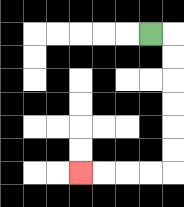{'start': '[6, 1]', 'end': '[3, 7]', 'path_directions': 'R,D,D,D,D,D,D,L,L,L,L', 'path_coordinates': '[[6, 1], [7, 1], [7, 2], [7, 3], [7, 4], [7, 5], [7, 6], [7, 7], [6, 7], [5, 7], [4, 7], [3, 7]]'}